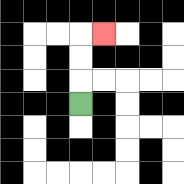{'start': '[3, 4]', 'end': '[4, 1]', 'path_directions': 'U,U,U,R', 'path_coordinates': '[[3, 4], [3, 3], [3, 2], [3, 1], [4, 1]]'}